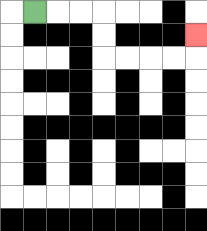{'start': '[1, 0]', 'end': '[8, 1]', 'path_directions': 'R,R,R,D,D,R,R,R,R,U', 'path_coordinates': '[[1, 0], [2, 0], [3, 0], [4, 0], [4, 1], [4, 2], [5, 2], [6, 2], [7, 2], [8, 2], [8, 1]]'}